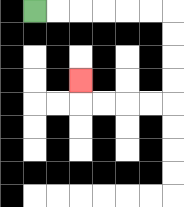{'start': '[1, 0]', 'end': '[3, 3]', 'path_directions': 'R,R,R,R,R,R,D,D,D,D,L,L,L,L,U', 'path_coordinates': '[[1, 0], [2, 0], [3, 0], [4, 0], [5, 0], [6, 0], [7, 0], [7, 1], [7, 2], [7, 3], [7, 4], [6, 4], [5, 4], [4, 4], [3, 4], [3, 3]]'}